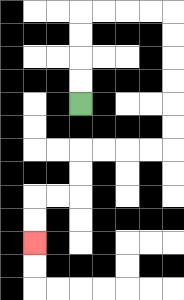{'start': '[3, 4]', 'end': '[1, 10]', 'path_directions': 'U,U,U,U,R,R,R,R,D,D,D,D,D,D,L,L,L,L,D,D,L,L,D,D', 'path_coordinates': '[[3, 4], [3, 3], [3, 2], [3, 1], [3, 0], [4, 0], [5, 0], [6, 0], [7, 0], [7, 1], [7, 2], [7, 3], [7, 4], [7, 5], [7, 6], [6, 6], [5, 6], [4, 6], [3, 6], [3, 7], [3, 8], [2, 8], [1, 8], [1, 9], [1, 10]]'}